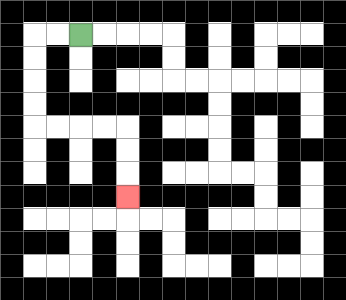{'start': '[3, 1]', 'end': '[5, 8]', 'path_directions': 'L,L,D,D,D,D,R,R,R,R,D,D,D', 'path_coordinates': '[[3, 1], [2, 1], [1, 1], [1, 2], [1, 3], [1, 4], [1, 5], [2, 5], [3, 5], [4, 5], [5, 5], [5, 6], [5, 7], [5, 8]]'}